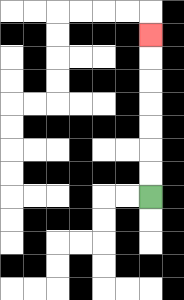{'start': '[6, 8]', 'end': '[6, 1]', 'path_directions': 'U,U,U,U,U,U,U', 'path_coordinates': '[[6, 8], [6, 7], [6, 6], [6, 5], [6, 4], [6, 3], [6, 2], [6, 1]]'}